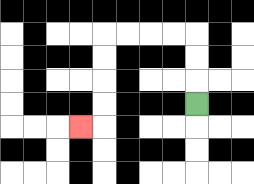{'start': '[8, 4]', 'end': '[3, 5]', 'path_directions': 'U,U,U,L,L,L,L,D,D,D,D,L', 'path_coordinates': '[[8, 4], [8, 3], [8, 2], [8, 1], [7, 1], [6, 1], [5, 1], [4, 1], [4, 2], [4, 3], [4, 4], [4, 5], [3, 5]]'}